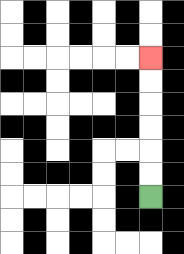{'start': '[6, 8]', 'end': '[6, 2]', 'path_directions': 'U,U,U,U,U,U', 'path_coordinates': '[[6, 8], [6, 7], [6, 6], [6, 5], [6, 4], [6, 3], [6, 2]]'}